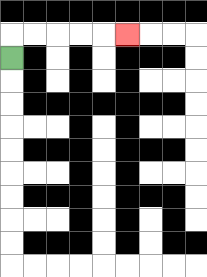{'start': '[0, 2]', 'end': '[5, 1]', 'path_directions': 'U,R,R,R,R,R', 'path_coordinates': '[[0, 2], [0, 1], [1, 1], [2, 1], [3, 1], [4, 1], [5, 1]]'}